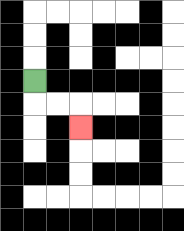{'start': '[1, 3]', 'end': '[3, 5]', 'path_directions': 'D,R,R,D', 'path_coordinates': '[[1, 3], [1, 4], [2, 4], [3, 4], [3, 5]]'}